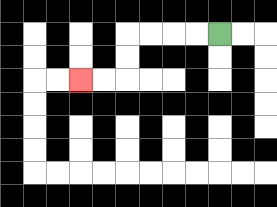{'start': '[9, 1]', 'end': '[3, 3]', 'path_directions': 'L,L,L,L,D,D,L,L', 'path_coordinates': '[[9, 1], [8, 1], [7, 1], [6, 1], [5, 1], [5, 2], [5, 3], [4, 3], [3, 3]]'}